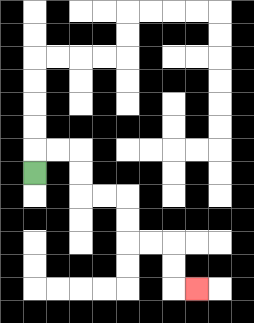{'start': '[1, 7]', 'end': '[8, 12]', 'path_directions': 'U,R,R,D,D,R,R,D,D,R,R,D,D,R', 'path_coordinates': '[[1, 7], [1, 6], [2, 6], [3, 6], [3, 7], [3, 8], [4, 8], [5, 8], [5, 9], [5, 10], [6, 10], [7, 10], [7, 11], [7, 12], [8, 12]]'}